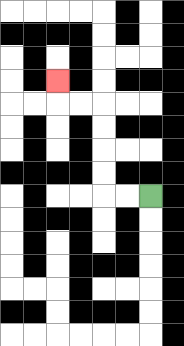{'start': '[6, 8]', 'end': '[2, 3]', 'path_directions': 'L,L,U,U,U,U,L,L,U', 'path_coordinates': '[[6, 8], [5, 8], [4, 8], [4, 7], [4, 6], [4, 5], [4, 4], [3, 4], [2, 4], [2, 3]]'}